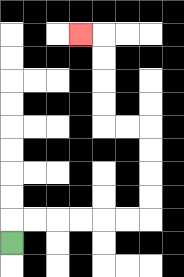{'start': '[0, 10]', 'end': '[3, 1]', 'path_directions': 'U,R,R,R,R,R,R,U,U,U,U,L,L,U,U,U,U,L', 'path_coordinates': '[[0, 10], [0, 9], [1, 9], [2, 9], [3, 9], [4, 9], [5, 9], [6, 9], [6, 8], [6, 7], [6, 6], [6, 5], [5, 5], [4, 5], [4, 4], [4, 3], [4, 2], [4, 1], [3, 1]]'}